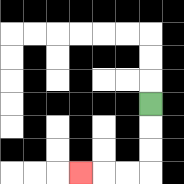{'start': '[6, 4]', 'end': '[3, 7]', 'path_directions': 'D,D,D,L,L,L', 'path_coordinates': '[[6, 4], [6, 5], [6, 6], [6, 7], [5, 7], [4, 7], [3, 7]]'}